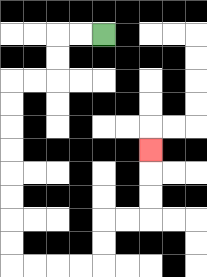{'start': '[4, 1]', 'end': '[6, 6]', 'path_directions': 'L,L,D,D,L,L,D,D,D,D,D,D,D,D,R,R,R,R,U,U,R,R,U,U,U', 'path_coordinates': '[[4, 1], [3, 1], [2, 1], [2, 2], [2, 3], [1, 3], [0, 3], [0, 4], [0, 5], [0, 6], [0, 7], [0, 8], [0, 9], [0, 10], [0, 11], [1, 11], [2, 11], [3, 11], [4, 11], [4, 10], [4, 9], [5, 9], [6, 9], [6, 8], [6, 7], [6, 6]]'}